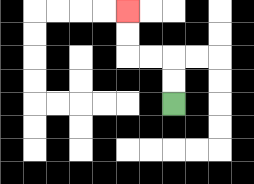{'start': '[7, 4]', 'end': '[5, 0]', 'path_directions': 'U,U,L,L,U,U', 'path_coordinates': '[[7, 4], [7, 3], [7, 2], [6, 2], [5, 2], [5, 1], [5, 0]]'}